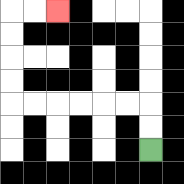{'start': '[6, 6]', 'end': '[2, 0]', 'path_directions': 'U,U,L,L,L,L,L,L,U,U,U,U,R,R', 'path_coordinates': '[[6, 6], [6, 5], [6, 4], [5, 4], [4, 4], [3, 4], [2, 4], [1, 4], [0, 4], [0, 3], [0, 2], [0, 1], [0, 0], [1, 0], [2, 0]]'}